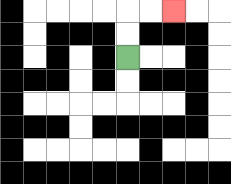{'start': '[5, 2]', 'end': '[7, 0]', 'path_directions': 'U,U,R,R', 'path_coordinates': '[[5, 2], [5, 1], [5, 0], [6, 0], [7, 0]]'}